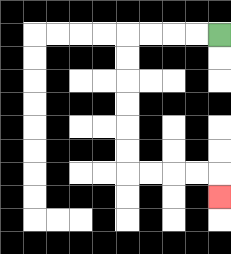{'start': '[9, 1]', 'end': '[9, 8]', 'path_directions': 'L,L,L,L,D,D,D,D,D,D,R,R,R,R,D', 'path_coordinates': '[[9, 1], [8, 1], [7, 1], [6, 1], [5, 1], [5, 2], [5, 3], [5, 4], [5, 5], [5, 6], [5, 7], [6, 7], [7, 7], [8, 7], [9, 7], [9, 8]]'}